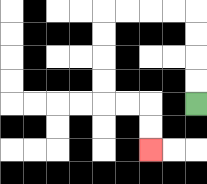{'start': '[8, 4]', 'end': '[6, 6]', 'path_directions': 'U,U,U,U,L,L,L,L,D,D,D,D,R,R,D,D', 'path_coordinates': '[[8, 4], [8, 3], [8, 2], [8, 1], [8, 0], [7, 0], [6, 0], [5, 0], [4, 0], [4, 1], [4, 2], [4, 3], [4, 4], [5, 4], [6, 4], [6, 5], [6, 6]]'}